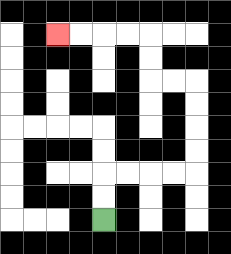{'start': '[4, 9]', 'end': '[2, 1]', 'path_directions': 'U,U,R,R,R,R,U,U,U,U,L,L,U,U,L,L,L,L', 'path_coordinates': '[[4, 9], [4, 8], [4, 7], [5, 7], [6, 7], [7, 7], [8, 7], [8, 6], [8, 5], [8, 4], [8, 3], [7, 3], [6, 3], [6, 2], [6, 1], [5, 1], [4, 1], [3, 1], [2, 1]]'}